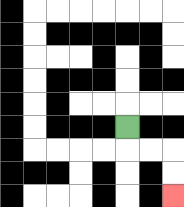{'start': '[5, 5]', 'end': '[7, 8]', 'path_directions': 'D,R,R,D,D', 'path_coordinates': '[[5, 5], [5, 6], [6, 6], [7, 6], [7, 7], [7, 8]]'}